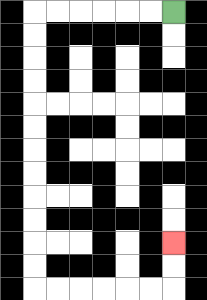{'start': '[7, 0]', 'end': '[7, 10]', 'path_directions': 'L,L,L,L,L,L,D,D,D,D,D,D,D,D,D,D,D,D,R,R,R,R,R,R,U,U', 'path_coordinates': '[[7, 0], [6, 0], [5, 0], [4, 0], [3, 0], [2, 0], [1, 0], [1, 1], [1, 2], [1, 3], [1, 4], [1, 5], [1, 6], [1, 7], [1, 8], [1, 9], [1, 10], [1, 11], [1, 12], [2, 12], [3, 12], [4, 12], [5, 12], [6, 12], [7, 12], [7, 11], [7, 10]]'}